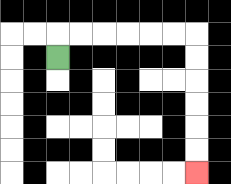{'start': '[2, 2]', 'end': '[8, 7]', 'path_directions': 'U,R,R,R,R,R,R,D,D,D,D,D,D', 'path_coordinates': '[[2, 2], [2, 1], [3, 1], [4, 1], [5, 1], [6, 1], [7, 1], [8, 1], [8, 2], [8, 3], [8, 4], [8, 5], [8, 6], [8, 7]]'}